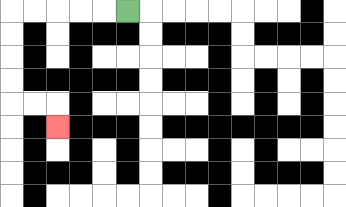{'start': '[5, 0]', 'end': '[2, 5]', 'path_directions': 'L,L,L,L,L,D,D,D,D,R,R,D', 'path_coordinates': '[[5, 0], [4, 0], [3, 0], [2, 0], [1, 0], [0, 0], [0, 1], [0, 2], [0, 3], [0, 4], [1, 4], [2, 4], [2, 5]]'}